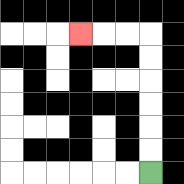{'start': '[6, 7]', 'end': '[3, 1]', 'path_directions': 'U,U,U,U,U,U,L,L,L', 'path_coordinates': '[[6, 7], [6, 6], [6, 5], [6, 4], [6, 3], [6, 2], [6, 1], [5, 1], [4, 1], [3, 1]]'}